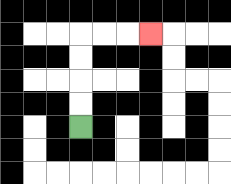{'start': '[3, 5]', 'end': '[6, 1]', 'path_directions': 'U,U,U,U,R,R,R', 'path_coordinates': '[[3, 5], [3, 4], [3, 3], [3, 2], [3, 1], [4, 1], [5, 1], [6, 1]]'}